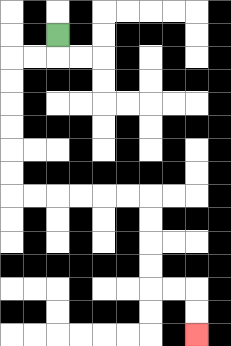{'start': '[2, 1]', 'end': '[8, 14]', 'path_directions': 'D,L,L,D,D,D,D,D,D,R,R,R,R,R,R,D,D,D,D,R,R,D,D', 'path_coordinates': '[[2, 1], [2, 2], [1, 2], [0, 2], [0, 3], [0, 4], [0, 5], [0, 6], [0, 7], [0, 8], [1, 8], [2, 8], [3, 8], [4, 8], [5, 8], [6, 8], [6, 9], [6, 10], [6, 11], [6, 12], [7, 12], [8, 12], [8, 13], [8, 14]]'}